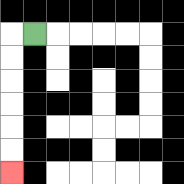{'start': '[1, 1]', 'end': '[0, 7]', 'path_directions': 'L,D,D,D,D,D,D', 'path_coordinates': '[[1, 1], [0, 1], [0, 2], [0, 3], [0, 4], [0, 5], [0, 6], [0, 7]]'}